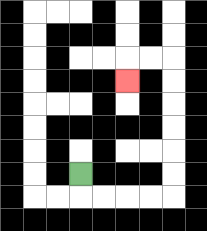{'start': '[3, 7]', 'end': '[5, 3]', 'path_directions': 'D,R,R,R,R,U,U,U,U,U,U,L,L,D', 'path_coordinates': '[[3, 7], [3, 8], [4, 8], [5, 8], [6, 8], [7, 8], [7, 7], [7, 6], [7, 5], [7, 4], [7, 3], [7, 2], [6, 2], [5, 2], [5, 3]]'}